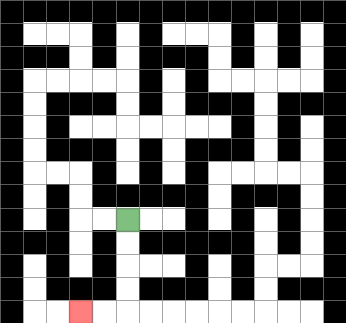{'start': '[5, 9]', 'end': '[3, 13]', 'path_directions': 'D,D,D,D,L,L', 'path_coordinates': '[[5, 9], [5, 10], [5, 11], [5, 12], [5, 13], [4, 13], [3, 13]]'}